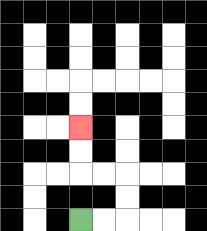{'start': '[3, 9]', 'end': '[3, 5]', 'path_directions': 'R,R,U,U,L,L,U,U', 'path_coordinates': '[[3, 9], [4, 9], [5, 9], [5, 8], [5, 7], [4, 7], [3, 7], [3, 6], [3, 5]]'}